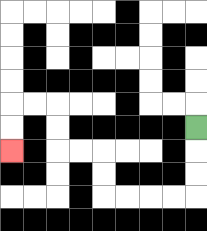{'start': '[8, 5]', 'end': '[0, 6]', 'path_directions': 'D,D,D,L,L,L,L,U,U,L,L,U,U,L,L,D,D', 'path_coordinates': '[[8, 5], [8, 6], [8, 7], [8, 8], [7, 8], [6, 8], [5, 8], [4, 8], [4, 7], [4, 6], [3, 6], [2, 6], [2, 5], [2, 4], [1, 4], [0, 4], [0, 5], [0, 6]]'}